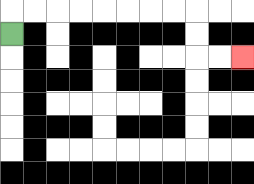{'start': '[0, 1]', 'end': '[10, 2]', 'path_directions': 'U,R,R,R,R,R,R,R,R,D,D,R,R', 'path_coordinates': '[[0, 1], [0, 0], [1, 0], [2, 0], [3, 0], [4, 0], [5, 0], [6, 0], [7, 0], [8, 0], [8, 1], [8, 2], [9, 2], [10, 2]]'}